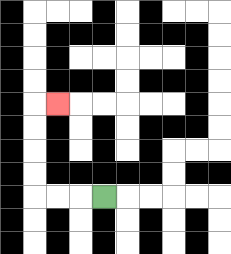{'start': '[4, 8]', 'end': '[2, 4]', 'path_directions': 'L,L,L,U,U,U,U,R', 'path_coordinates': '[[4, 8], [3, 8], [2, 8], [1, 8], [1, 7], [1, 6], [1, 5], [1, 4], [2, 4]]'}